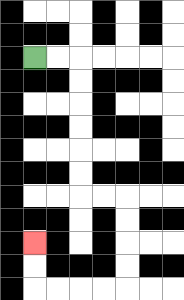{'start': '[1, 2]', 'end': '[1, 10]', 'path_directions': 'R,R,D,D,D,D,D,D,R,R,D,D,D,D,L,L,L,L,U,U', 'path_coordinates': '[[1, 2], [2, 2], [3, 2], [3, 3], [3, 4], [3, 5], [3, 6], [3, 7], [3, 8], [4, 8], [5, 8], [5, 9], [5, 10], [5, 11], [5, 12], [4, 12], [3, 12], [2, 12], [1, 12], [1, 11], [1, 10]]'}